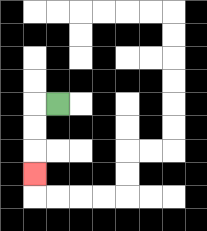{'start': '[2, 4]', 'end': '[1, 7]', 'path_directions': 'L,D,D,D', 'path_coordinates': '[[2, 4], [1, 4], [1, 5], [1, 6], [1, 7]]'}